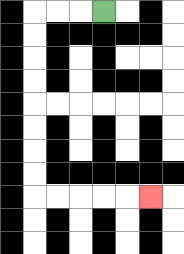{'start': '[4, 0]', 'end': '[6, 8]', 'path_directions': 'L,L,L,D,D,D,D,D,D,D,D,R,R,R,R,R', 'path_coordinates': '[[4, 0], [3, 0], [2, 0], [1, 0], [1, 1], [1, 2], [1, 3], [1, 4], [1, 5], [1, 6], [1, 7], [1, 8], [2, 8], [3, 8], [4, 8], [5, 8], [6, 8]]'}